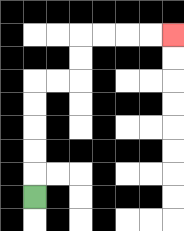{'start': '[1, 8]', 'end': '[7, 1]', 'path_directions': 'U,U,U,U,U,R,R,U,U,R,R,R,R', 'path_coordinates': '[[1, 8], [1, 7], [1, 6], [1, 5], [1, 4], [1, 3], [2, 3], [3, 3], [3, 2], [3, 1], [4, 1], [5, 1], [6, 1], [7, 1]]'}